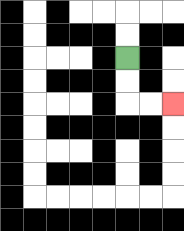{'start': '[5, 2]', 'end': '[7, 4]', 'path_directions': 'D,D,R,R', 'path_coordinates': '[[5, 2], [5, 3], [5, 4], [6, 4], [7, 4]]'}